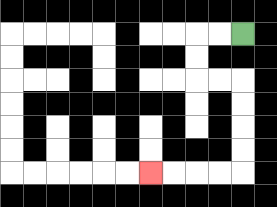{'start': '[10, 1]', 'end': '[6, 7]', 'path_directions': 'L,L,D,D,R,R,D,D,D,D,L,L,L,L', 'path_coordinates': '[[10, 1], [9, 1], [8, 1], [8, 2], [8, 3], [9, 3], [10, 3], [10, 4], [10, 5], [10, 6], [10, 7], [9, 7], [8, 7], [7, 7], [6, 7]]'}